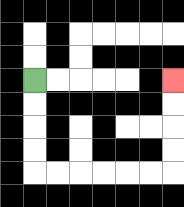{'start': '[1, 3]', 'end': '[7, 3]', 'path_directions': 'D,D,D,D,R,R,R,R,R,R,U,U,U,U', 'path_coordinates': '[[1, 3], [1, 4], [1, 5], [1, 6], [1, 7], [2, 7], [3, 7], [4, 7], [5, 7], [6, 7], [7, 7], [7, 6], [7, 5], [7, 4], [7, 3]]'}